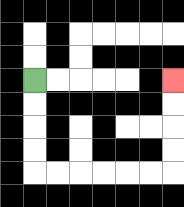{'start': '[1, 3]', 'end': '[7, 3]', 'path_directions': 'D,D,D,D,R,R,R,R,R,R,U,U,U,U', 'path_coordinates': '[[1, 3], [1, 4], [1, 5], [1, 6], [1, 7], [2, 7], [3, 7], [4, 7], [5, 7], [6, 7], [7, 7], [7, 6], [7, 5], [7, 4], [7, 3]]'}